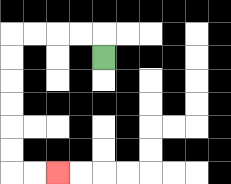{'start': '[4, 2]', 'end': '[2, 7]', 'path_directions': 'U,L,L,L,L,D,D,D,D,D,D,R,R', 'path_coordinates': '[[4, 2], [4, 1], [3, 1], [2, 1], [1, 1], [0, 1], [0, 2], [0, 3], [0, 4], [0, 5], [0, 6], [0, 7], [1, 7], [2, 7]]'}